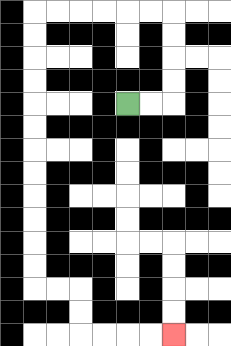{'start': '[5, 4]', 'end': '[7, 14]', 'path_directions': 'R,R,U,U,U,U,L,L,L,L,L,L,D,D,D,D,D,D,D,D,D,D,D,D,R,R,D,D,R,R,R,R', 'path_coordinates': '[[5, 4], [6, 4], [7, 4], [7, 3], [7, 2], [7, 1], [7, 0], [6, 0], [5, 0], [4, 0], [3, 0], [2, 0], [1, 0], [1, 1], [1, 2], [1, 3], [1, 4], [1, 5], [1, 6], [1, 7], [1, 8], [1, 9], [1, 10], [1, 11], [1, 12], [2, 12], [3, 12], [3, 13], [3, 14], [4, 14], [5, 14], [6, 14], [7, 14]]'}